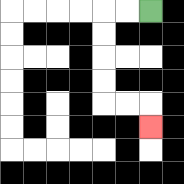{'start': '[6, 0]', 'end': '[6, 5]', 'path_directions': 'L,L,D,D,D,D,R,R,D', 'path_coordinates': '[[6, 0], [5, 0], [4, 0], [4, 1], [4, 2], [4, 3], [4, 4], [5, 4], [6, 4], [6, 5]]'}